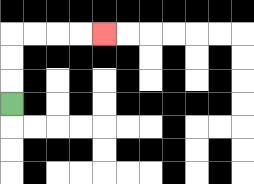{'start': '[0, 4]', 'end': '[4, 1]', 'path_directions': 'U,U,U,R,R,R,R', 'path_coordinates': '[[0, 4], [0, 3], [0, 2], [0, 1], [1, 1], [2, 1], [3, 1], [4, 1]]'}